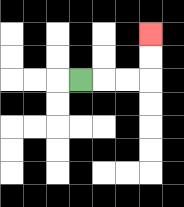{'start': '[3, 3]', 'end': '[6, 1]', 'path_directions': 'R,R,R,U,U', 'path_coordinates': '[[3, 3], [4, 3], [5, 3], [6, 3], [6, 2], [6, 1]]'}